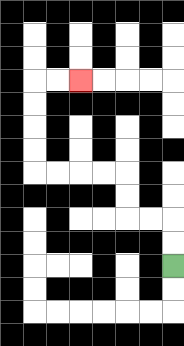{'start': '[7, 11]', 'end': '[3, 3]', 'path_directions': 'U,U,L,L,U,U,L,L,L,L,U,U,U,U,R,R', 'path_coordinates': '[[7, 11], [7, 10], [7, 9], [6, 9], [5, 9], [5, 8], [5, 7], [4, 7], [3, 7], [2, 7], [1, 7], [1, 6], [1, 5], [1, 4], [1, 3], [2, 3], [3, 3]]'}